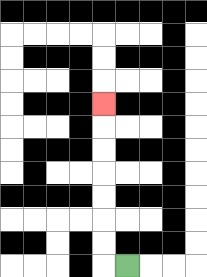{'start': '[5, 11]', 'end': '[4, 4]', 'path_directions': 'L,U,U,U,U,U,U,U', 'path_coordinates': '[[5, 11], [4, 11], [4, 10], [4, 9], [4, 8], [4, 7], [4, 6], [4, 5], [4, 4]]'}